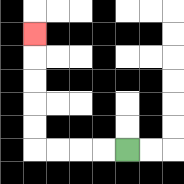{'start': '[5, 6]', 'end': '[1, 1]', 'path_directions': 'L,L,L,L,U,U,U,U,U', 'path_coordinates': '[[5, 6], [4, 6], [3, 6], [2, 6], [1, 6], [1, 5], [1, 4], [1, 3], [1, 2], [1, 1]]'}